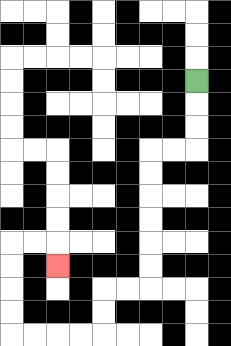{'start': '[8, 3]', 'end': '[2, 11]', 'path_directions': 'D,D,D,L,L,D,D,D,D,D,D,L,L,D,D,L,L,L,L,U,U,U,U,R,R,D', 'path_coordinates': '[[8, 3], [8, 4], [8, 5], [8, 6], [7, 6], [6, 6], [6, 7], [6, 8], [6, 9], [6, 10], [6, 11], [6, 12], [5, 12], [4, 12], [4, 13], [4, 14], [3, 14], [2, 14], [1, 14], [0, 14], [0, 13], [0, 12], [0, 11], [0, 10], [1, 10], [2, 10], [2, 11]]'}